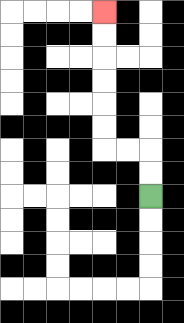{'start': '[6, 8]', 'end': '[4, 0]', 'path_directions': 'U,U,L,L,U,U,U,U,U,U', 'path_coordinates': '[[6, 8], [6, 7], [6, 6], [5, 6], [4, 6], [4, 5], [4, 4], [4, 3], [4, 2], [4, 1], [4, 0]]'}